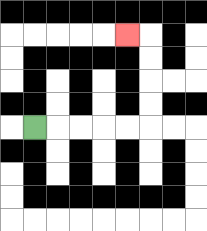{'start': '[1, 5]', 'end': '[5, 1]', 'path_directions': 'R,R,R,R,R,U,U,U,U,L', 'path_coordinates': '[[1, 5], [2, 5], [3, 5], [4, 5], [5, 5], [6, 5], [6, 4], [6, 3], [6, 2], [6, 1], [5, 1]]'}